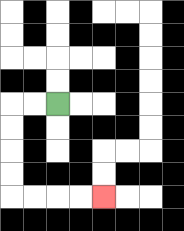{'start': '[2, 4]', 'end': '[4, 8]', 'path_directions': 'L,L,D,D,D,D,R,R,R,R', 'path_coordinates': '[[2, 4], [1, 4], [0, 4], [0, 5], [0, 6], [0, 7], [0, 8], [1, 8], [2, 8], [3, 8], [4, 8]]'}